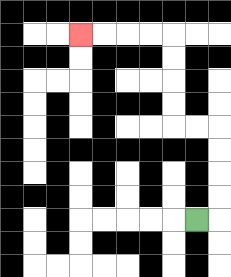{'start': '[8, 9]', 'end': '[3, 1]', 'path_directions': 'R,U,U,U,U,L,L,U,U,U,U,L,L,L,L', 'path_coordinates': '[[8, 9], [9, 9], [9, 8], [9, 7], [9, 6], [9, 5], [8, 5], [7, 5], [7, 4], [7, 3], [7, 2], [7, 1], [6, 1], [5, 1], [4, 1], [3, 1]]'}